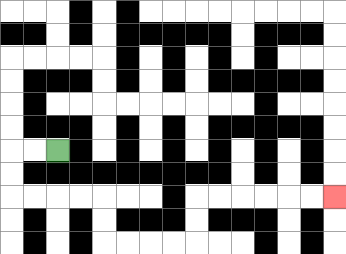{'start': '[2, 6]', 'end': '[14, 8]', 'path_directions': 'L,L,D,D,R,R,R,R,D,D,R,R,R,R,U,U,R,R,R,R,R,R', 'path_coordinates': '[[2, 6], [1, 6], [0, 6], [0, 7], [0, 8], [1, 8], [2, 8], [3, 8], [4, 8], [4, 9], [4, 10], [5, 10], [6, 10], [7, 10], [8, 10], [8, 9], [8, 8], [9, 8], [10, 8], [11, 8], [12, 8], [13, 8], [14, 8]]'}